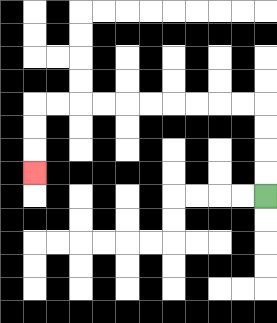{'start': '[11, 8]', 'end': '[1, 7]', 'path_directions': 'U,U,U,U,L,L,L,L,L,L,L,L,L,L,D,D,D', 'path_coordinates': '[[11, 8], [11, 7], [11, 6], [11, 5], [11, 4], [10, 4], [9, 4], [8, 4], [7, 4], [6, 4], [5, 4], [4, 4], [3, 4], [2, 4], [1, 4], [1, 5], [1, 6], [1, 7]]'}